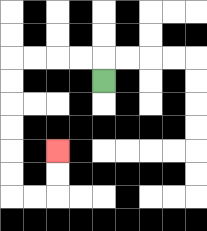{'start': '[4, 3]', 'end': '[2, 6]', 'path_directions': 'U,L,L,L,L,D,D,D,D,D,D,R,R,U,U', 'path_coordinates': '[[4, 3], [4, 2], [3, 2], [2, 2], [1, 2], [0, 2], [0, 3], [0, 4], [0, 5], [0, 6], [0, 7], [0, 8], [1, 8], [2, 8], [2, 7], [2, 6]]'}